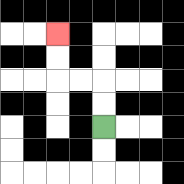{'start': '[4, 5]', 'end': '[2, 1]', 'path_directions': 'U,U,L,L,U,U', 'path_coordinates': '[[4, 5], [4, 4], [4, 3], [3, 3], [2, 3], [2, 2], [2, 1]]'}